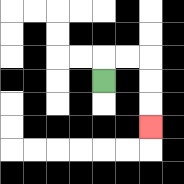{'start': '[4, 3]', 'end': '[6, 5]', 'path_directions': 'U,R,R,D,D,D', 'path_coordinates': '[[4, 3], [4, 2], [5, 2], [6, 2], [6, 3], [6, 4], [6, 5]]'}